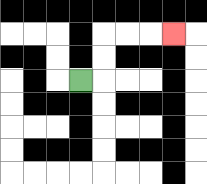{'start': '[3, 3]', 'end': '[7, 1]', 'path_directions': 'R,U,U,R,R,R', 'path_coordinates': '[[3, 3], [4, 3], [4, 2], [4, 1], [5, 1], [6, 1], [7, 1]]'}